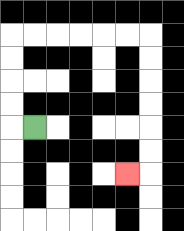{'start': '[1, 5]', 'end': '[5, 7]', 'path_directions': 'L,U,U,U,U,R,R,R,R,R,R,D,D,D,D,D,D,L', 'path_coordinates': '[[1, 5], [0, 5], [0, 4], [0, 3], [0, 2], [0, 1], [1, 1], [2, 1], [3, 1], [4, 1], [5, 1], [6, 1], [6, 2], [6, 3], [6, 4], [6, 5], [6, 6], [6, 7], [5, 7]]'}